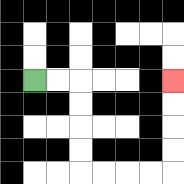{'start': '[1, 3]', 'end': '[7, 3]', 'path_directions': 'R,R,D,D,D,D,R,R,R,R,U,U,U,U', 'path_coordinates': '[[1, 3], [2, 3], [3, 3], [3, 4], [3, 5], [3, 6], [3, 7], [4, 7], [5, 7], [6, 7], [7, 7], [7, 6], [7, 5], [7, 4], [7, 3]]'}